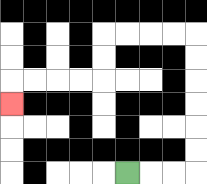{'start': '[5, 7]', 'end': '[0, 4]', 'path_directions': 'R,R,R,U,U,U,U,U,U,L,L,L,L,D,D,L,L,L,L,D', 'path_coordinates': '[[5, 7], [6, 7], [7, 7], [8, 7], [8, 6], [8, 5], [8, 4], [8, 3], [8, 2], [8, 1], [7, 1], [6, 1], [5, 1], [4, 1], [4, 2], [4, 3], [3, 3], [2, 3], [1, 3], [0, 3], [0, 4]]'}